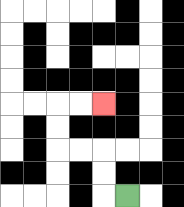{'start': '[5, 8]', 'end': '[4, 4]', 'path_directions': 'L,U,U,L,L,U,U,R,R', 'path_coordinates': '[[5, 8], [4, 8], [4, 7], [4, 6], [3, 6], [2, 6], [2, 5], [2, 4], [3, 4], [4, 4]]'}